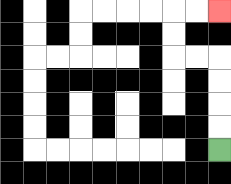{'start': '[9, 6]', 'end': '[9, 0]', 'path_directions': 'U,U,U,U,L,L,U,U,R,R', 'path_coordinates': '[[9, 6], [9, 5], [9, 4], [9, 3], [9, 2], [8, 2], [7, 2], [7, 1], [7, 0], [8, 0], [9, 0]]'}